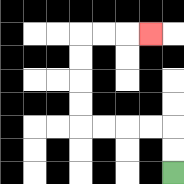{'start': '[7, 7]', 'end': '[6, 1]', 'path_directions': 'U,U,L,L,L,L,U,U,U,U,R,R,R', 'path_coordinates': '[[7, 7], [7, 6], [7, 5], [6, 5], [5, 5], [4, 5], [3, 5], [3, 4], [3, 3], [3, 2], [3, 1], [4, 1], [5, 1], [6, 1]]'}